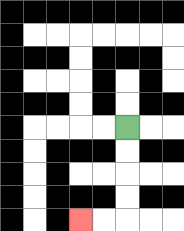{'start': '[5, 5]', 'end': '[3, 9]', 'path_directions': 'D,D,D,D,L,L', 'path_coordinates': '[[5, 5], [5, 6], [5, 7], [5, 8], [5, 9], [4, 9], [3, 9]]'}